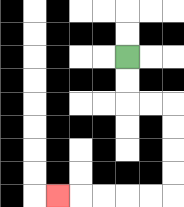{'start': '[5, 2]', 'end': '[2, 8]', 'path_directions': 'D,D,R,R,D,D,D,D,L,L,L,L,L', 'path_coordinates': '[[5, 2], [5, 3], [5, 4], [6, 4], [7, 4], [7, 5], [7, 6], [7, 7], [7, 8], [6, 8], [5, 8], [4, 8], [3, 8], [2, 8]]'}